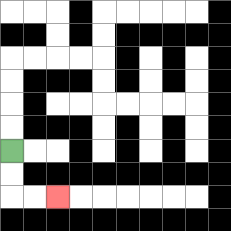{'start': '[0, 6]', 'end': '[2, 8]', 'path_directions': 'D,D,R,R', 'path_coordinates': '[[0, 6], [0, 7], [0, 8], [1, 8], [2, 8]]'}